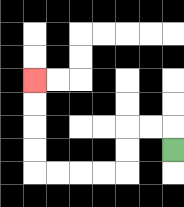{'start': '[7, 6]', 'end': '[1, 3]', 'path_directions': 'U,L,L,D,D,L,L,L,L,U,U,U,U', 'path_coordinates': '[[7, 6], [7, 5], [6, 5], [5, 5], [5, 6], [5, 7], [4, 7], [3, 7], [2, 7], [1, 7], [1, 6], [1, 5], [1, 4], [1, 3]]'}